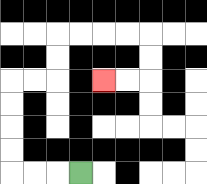{'start': '[3, 7]', 'end': '[4, 3]', 'path_directions': 'L,L,L,U,U,U,U,R,R,U,U,R,R,R,R,D,D,L,L', 'path_coordinates': '[[3, 7], [2, 7], [1, 7], [0, 7], [0, 6], [0, 5], [0, 4], [0, 3], [1, 3], [2, 3], [2, 2], [2, 1], [3, 1], [4, 1], [5, 1], [6, 1], [6, 2], [6, 3], [5, 3], [4, 3]]'}